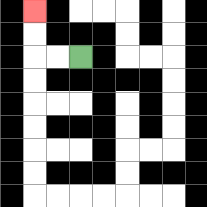{'start': '[3, 2]', 'end': '[1, 0]', 'path_directions': 'L,L,U,U', 'path_coordinates': '[[3, 2], [2, 2], [1, 2], [1, 1], [1, 0]]'}